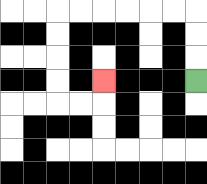{'start': '[8, 3]', 'end': '[4, 3]', 'path_directions': 'U,U,U,L,L,L,L,L,L,D,D,D,D,R,R,U', 'path_coordinates': '[[8, 3], [8, 2], [8, 1], [8, 0], [7, 0], [6, 0], [5, 0], [4, 0], [3, 0], [2, 0], [2, 1], [2, 2], [2, 3], [2, 4], [3, 4], [4, 4], [4, 3]]'}